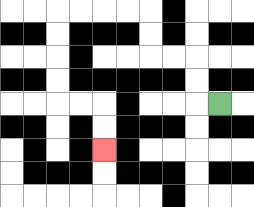{'start': '[9, 4]', 'end': '[4, 6]', 'path_directions': 'L,U,U,L,L,U,U,L,L,L,L,D,D,D,D,R,R,D,D', 'path_coordinates': '[[9, 4], [8, 4], [8, 3], [8, 2], [7, 2], [6, 2], [6, 1], [6, 0], [5, 0], [4, 0], [3, 0], [2, 0], [2, 1], [2, 2], [2, 3], [2, 4], [3, 4], [4, 4], [4, 5], [4, 6]]'}